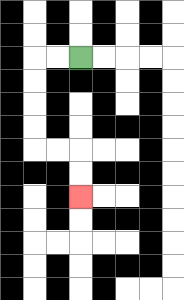{'start': '[3, 2]', 'end': '[3, 8]', 'path_directions': 'L,L,D,D,D,D,R,R,D,D', 'path_coordinates': '[[3, 2], [2, 2], [1, 2], [1, 3], [1, 4], [1, 5], [1, 6], [2, 6], [3, 6], [3, 7], [3, 8]]'}